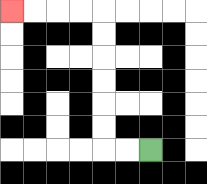{'start': '[6, 6]', 'end': '[0, 0]', 'path_directions': 'L,L,U,U,U,U,U,U,L,L,L,L', 'path_coordinates': '[[6, 6], [5, 6], [4, 6], [4, 5], [4, 4], [4, 3], [4, 2], [4, 1], [4, 0], [3, 0], [2, 0], [1, 0], [0, 0]]'}